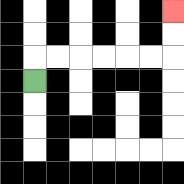{'start': '[1, 3]', 'end': '[7, 0]', 'path_directions': 'U,R,R,R,R,R,R,U,U', 'path_coordinates': '[[1, 3], [1, 2], [2, 2], [3, 2], [4, 2], [5, 2], [6, 2], [7, 2], [7, 1], [7, 0]]'}